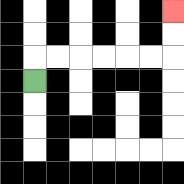{'start': '[1, 3]', 'end': '[7, 0]', 'path_directions': 'U,R,R,R,R,R,R,U,U', 'path_coordinates': '[[1, 3], [1, 2], [2, 2], [3, 2], [4, 2], [5, 2], [6, 2], [7, 2], [7, 1], [7, 0]]'}